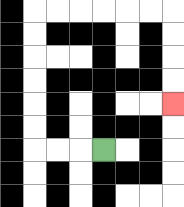{'start': '[4, 6]', 'end': '[7, 4]', 'path_directions': 'L,L,L,U,U,U,U,U,U,R,R,R,R,R,R,D,D,D,D', 'path_coordinates': '[[4, 6], [3, 6], [2, 6], [1, 6], [1, 5], [1, 4], [1, 3], [1, 2], [1, 1], [1, 0], [2, 0], [3, 0], [4, 0], [5, 0], [6, 0], [7, 0], [7, 1], [7, 2], [7, 3], [7, 4]]'}